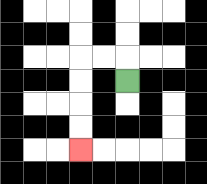{'start': '[5, 3]', 'end': '[3, 6]', 'path_directions': 'U,L,L,D,D,D,D', 'path_coordinates': '[[5, 3], [5, 2], [4, 2], [3, 2], [3, 3], [3, 4], [3, 5], [3, 6]]'}